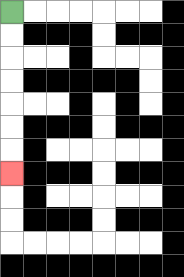{'start': '[0, 0]', 'end': '[0, 7]', 'path_directions': 'D,D,D,D,D,D,D', 'path_coordinates': '[[0, 0], [0, 1], [0, 2], [0, 3], [0, 4], [0, 5], [0, 6], [0, 7]]'}